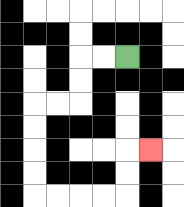{'start': '[5, 2]', 'end': '[6, 6]', 'path_directions': 'L,L,D,D,L,L,D,D,D,D,R,R,R,R,U,U,R', 'path_coordinates': '[[5, 2], [4, 2], [3, 2], [3, 3], [3, 4], [2, 4], [1, 4], [1, 5], [1, 6], [1, 7], [1, 8], [2, 8], [3, 8], [4, 8], [5, 8], [5, 7], [5, 6], [6, 6]]'}